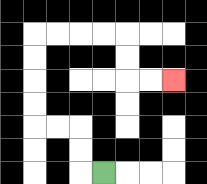{'start': '[4, 7]', 'end': '[7, 3]', 'path_directions': 'L,U,U,L,L,U,U,U,U,R,R,R,R,D,D,R,R', 'path_coordinates': '[[4, 7], [3, 7], [3, 6], [3, 5], [2, 5], [1, 5], [1, 4], [1, 3], [1, 2], [1, 1], [2, 1], [3, 1], [4, 1], [5, 1], [5, 2], [5, 3], [6, 3], [7, 3]]'}